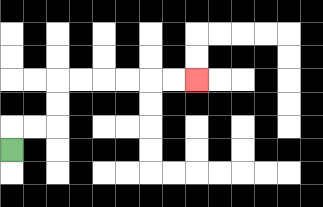{'start': '[0, 6]', 'end': '[8, 3]', 'path_directions': 'U,R,R,U,U,R,R,R,R,R,R', 'path_coordinates': '[[0, 6], [0, 5], [1, 5], [2, 5], [2, 4], [2, 3], [3, 3], [4, 3], [5, 3], [6, 3], [7, 3], [8, 3]]'}